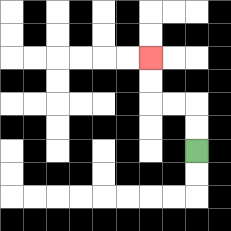{'start': '[8, 6]', 'end': '[6, 2]', 'path_directions': 'U,U,L,L,U,U', 'path_coordinates': '[[8, 6], [8, 5], [8, 4], [7, 4], [6, 4], [6, 3], [6, 2]]'}